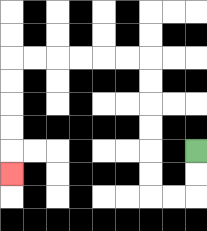{'start': '[8, 6]', 'end': '[0, 7]', 'path_directions': 'D,D,L,L,U,U,U,U,U,U,L,L,L,L,L,L,D,D,D,D,D', 'path_coordinates': '[[8, 6], [8, 7], [8, 8], [7, 8], [6, 8], [6, 7], [6, 6], [6, 5], [6, 4], [6, 3], [6, 2], [5, 2], [4, 2], [3, 2], [2, 2], [1, 2], [0, 2], [0, 3], [0, 4], [0, 5], [0, 6], [0, 7]]'}